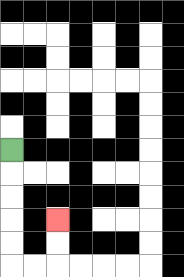{'start': '[0, 6]', 'end': '[2, 9]', 'path_directions': 'D,D,D,D,D,R,R,U,U', 'path_coordinates': '[[0, 6], [0, 7], [0, 8], [0, 9], [0, 10], [0, 11], [1, 11], [2, 11], [2, 10], [2, 9]]'}